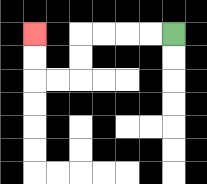{'start': '[7, 1]', 'end': '[1, 1]', 'path_directions': 'L,L,L,L,D,D,L,L,U,U', 'path_coordinates': '[[7, 1], [6, 1], [5, 1], [4, 1], [3, 1], [3, 2], [3, 3], [2, 3], [1, 3], [1, 2], [1, 1]]'}